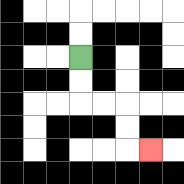{'start': '[3, 2]', 'end': '[6, 6]', 'path_directions': 'D,D,R,R,D,D,R', 'path_coordinates': '[[3, 2], [3, 3], [3, 4], [4, 4], [5, 4], [5, 5], [5, 6], [6, 6]]'}